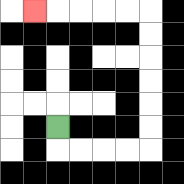{'start': '[2, 5]', 'end': '[1, 0]', 'path_directions': 'D,R,R,R,R,U,U,U,U,U,U,L,L,L,L,L', 'path_coordinates': '[[2, 5], [2, 6], [3, 6], [4, 6], [5, 6], [6, 6], [6, 5], [6, 4], [6, 3], [6, 2], [6, 1], [6, 0], [5, 0], [4, 0], [3, 0], [2, 0], [1, 0]]'}